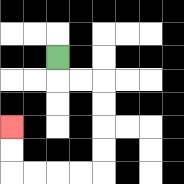{'start': '[2, 2]', 'end': '[0, 5]', 'path_directions': 'D,R,R,D,D,D,D,L,L,L,L,U,U', 'path_coordinates': '[[2, 2], [2, 3], [3, 3], [4, 3], [4, 4], [4, 5], [4, 6], [4, 7], [3, 7], [2, 7], [1, 7], [0, 7], [0, 6], [0, 5]]'}